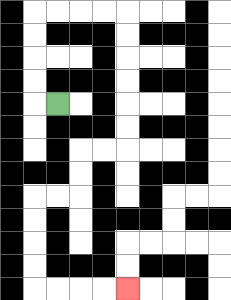{'start': '[2, 4]', 'end': '[5, 12]', 'path_directions': 'L,U,U,U,U,R,R,R,R,D,D,D,D,D,D,L,L,D,D,L,L,D,D,D,D,R,R,R,R', 'path_coordinates': '[[2, 4], [1, 4], [1, 3], [1, 2], [1, 1], [1, 0], [2, 0], [3, 0], [4, 0], [5, 0], [5, 1], [5, 2], [5, 3], [5, 4], [5, 5], [5, 6], [4, 6], [3, 6], [3, 7], [3, 8], [2, 8], [1, 8], [1, 9], [1, 10], [1, 11], [1, 12], [2, 12], [3, 12], [4, 12], [5, 12]]'}